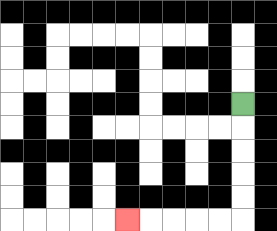{'start': '[10, 4]', 'end': '[5, 9]', 'path_directions': 'D,D,D,D,D,L,L,L,L,L', 'path_coordinates': '[[10, 4], [10, 5], [10, 6], [10, 7], [10, 8], [10, 9], [9, 9], [8, 9], [7, 9], [6, 9], [5, 9]]'}